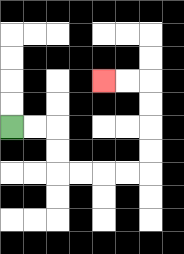{'start': '[0, 5]', 'end': '[4, 3]', 'path_directions': 'R,R,D,D,R,R,R,R,U,U,U,U,L,L', 'path_coordinates': '[[0, 5], [1, 5], [2, 5], [2, 6], [2, 7], [3, 7], [4, 7], [5, 7], [6, 7], [6, 6], [6, 5], [6, 4], [6, 3], [5, 3], [4, 3]]'}